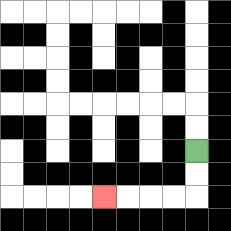{'start': '[8, 6]', 'end': '[4, 8]', 'path_directions': 'D,D,L,L,L,L', 'path_coordinates': '[[8, 6], [8, 7], [8, 8], [7, 8], [6, 8], [5, 8], [4, 8]]'}